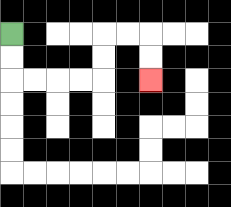{'start': '[0, 1]', 'end': '[6, 3]', 'path_directions': 'D,D,R,R,R,R,U,U,R,R,D,D', 'path_coordinates': '[[0, 1], [0, 2], [0, 3], [1, 3], [2, 3], [3, 3], [4, 3], [4, 2], [4, 1], [5, 1], [6, 1], [6, 2], [6, 3]]'}